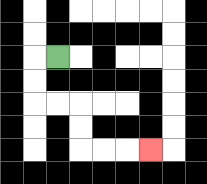{'start': '[2, 2]', 'end': '[6, 6]', 'path_directions': 'L,D,D,R,R,D,D,R,R,R', 'path_coordinates': '[[2, 2], [1, 2], [1, 3], [1, 4], [2, 4], [3, 4], [3, 5], [3, 6], [4, 6], [5, 6], [6, 6]]'}